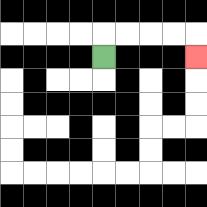{'start': '[4, 2]', 'end': '[8, 2]', 'path_directions': 'U,R,R,R,R,D', 'path_coordinates': '[[4, 2], [4, 1], [5, 1], [6, 1], [7, 1], [8, 1], [8, 2]]'}